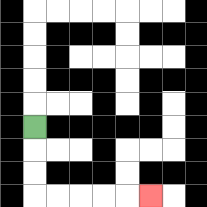{'start': '[1, 5]', 'end': '[6, 8]', 'path_directions': 'D,D,D,R,R,R,R,R', 'path_coordinates': '[[1, 5], [1, 6], [1, 7], [1, 8], [2, 8], [3, 8], [4, 8], [5, 8], [6, 8]]'}